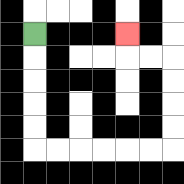{'start': '[1, 1]', 'end': '[5, 1]', 'path_directions': 'D,D,D,D,D,R,R,R,R,R,R,U,U,U,U,L,L,U', 'path_coordinates': '[[1, 1], [1, 2], [1, 3], [1, 4], [1, 5], [1, 6], [2, 6], [3, 6], [4, 6], [5, 6], [6, 6], [7, 6], [7, 5], [7, 4], [7, 3], [7, 2], [6, 2], [5, 2], [5, 1]]'}